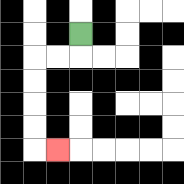{'start': '[3, 1]', 'end': '[2, 6]', 'path_directions': 'D,L,L,D,D,D,D,R', 'path_coordinates': '[[3, 1], [3, 2], [2, 2], [1, 2], [1, 3], [1, 4], [1, 5], [1, 6], [2, 6]]'}